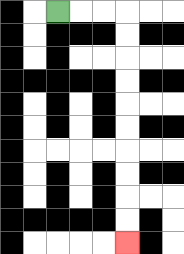{'start': '[2, 0]', 'end': '[5, 10]', 'path_directions': 'R,R,R,D,D,D,D,D,D,D,D,D,D', 'path_coordinates': '[[2, 0], [3, 0], [4, 0], [5, 0], [5, 1], [5, 2], [5, 3], [5, 4], [5, 5], [5, 6], [5, 7], [5, 8], [5, 9], [5, 10]]'}